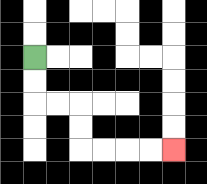{'start': '[1, 2]', 'end': '[7, 6]', 'path_directions': 'D,D,R,R,D,D,R,R,R,R', 'path_coordinates': '[[1, 2], [1, 3], [1, 4], [2, 4], [3, 4], [3, 5], [3, 6], [4, 6], [5, 6], [6, 6], [7, 6]]'}